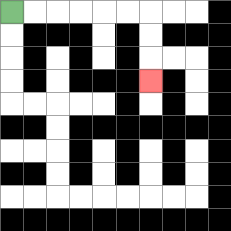{'start': '[0, 0]', 'end': '[6, 3]', 'path_directions': 'R,R,R,R,R,R,D,D,D', 'path_coordinates': '[[0, 0], [1, 0], [2, 0], [3, 0], [4, 0], [5, 0], [6, 0], [6, 1], [6, 2], [6, 3]]'}